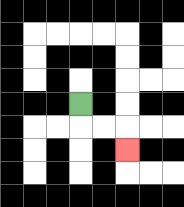{'start': '[3, 4]', 'end': '[5, 6]', 'path_directions': 'D,R,R,D', 'path_coordinates': '[[3, 4], [3, 5], [4, 5], [5, 5], [5, 6]]'}